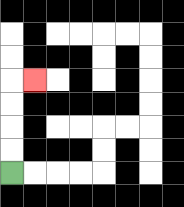{'start': '[0, 7]', 'end': '[1, 3]', 'path_directions': 'U,U,U,U,R', 'path_coordinates': '[[0, 7], [0, 6], [0, 5], [0, 4], [0, 3], [1, 3]]'}